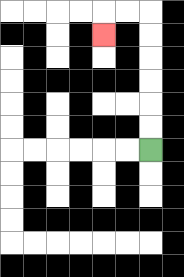{'start': '[6, 6]', 'end': '[4, 1]', 'path_directions': 'U,U,U,U,U,U,L,L,D', 'path_coordinates': '[[6, 6], [6, 5], [6, 4], [6, 3], [6, 2], [6, 1], [6, 0], [5, 0], [4, 0], [4, 1]]'}